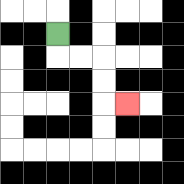{'start': '[2, 1]', 'end': '[5, 4]', 'path_directions': 'D,R,R,D,D,R', 'path_coordinates': '[[2, 1], [2, 2], [3, 2], [4, 2], [4, 3], [4, 4], [5, 4]]'}